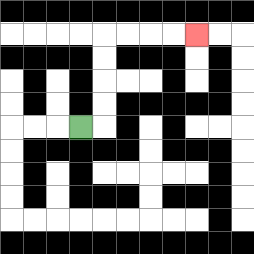{'start': '[3, 5]', 'end': '[8, 1]', 'path_directions': 'R,U,U,U,U,R,R,R,R', 'path_coordinates': '[[3, 5], [4, 5], [4, 4], [4, 3], [4, 2], [4, 1], [5, 1], [6, 1], [7, 1], [8, 1]]'}